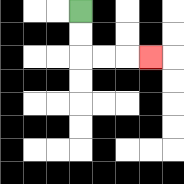{'start': '[3, 0]', 'end': '[6, 2]', 'path_directions': 'D,D,R,R,R', 'path_coordinates': '[[3, 0], [3, 1], [3, 2], [4, 2], [5, 2], [6, 2]]'}